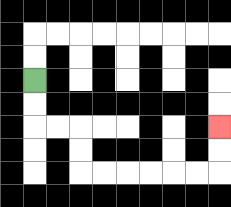{'start': '[1, 3]', 'end': '[9, 5]', 'path_directions': 'D,D,R,R,D,D,R,R,R,R,R,R,U,U', 'path_coordinates': '[[1, 3], [1, 4], [1, 5], [2, 5], [3, 5], [3, 6], [3, 7], [4, 7], [5, 7], [6, 7], [7, 7], [8, 7], [9, 7], [9, 6], [9, 5]]'}